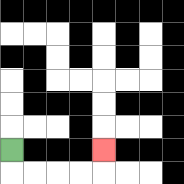{'start': '[0, 6]', 'end': '[4, 6]', 'path_directions': 'D,R,R,R,R,U', 'path_coordinates': '[[0, 6], [0, 7], [1, 7], [2, 7], [3, 7], [4, 7], [4, 6]]'}